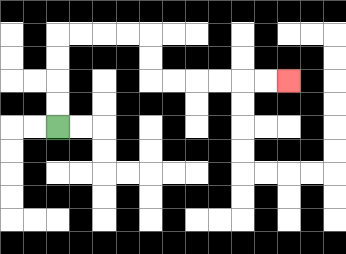{'start': '[2, 5]', 'end': '[12, 3]', 'path_directions': 'U,U,U,U,R,R,R,R,D,D,R,R,R,R,R,R', 'path_coordinates': '[[2, 5], [2, 4], [2, 3], [2, 2], [2, 1], [3, 1], [4, 1], [5, 1], [6, 1], [6, 2], [6, 3], [7, 3], [8, 3], [9, 3], [10, 3], [11, 3], [12, 3]]'}